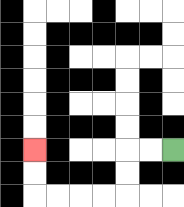{'start': '[7, 6]', 'end': '[1, 6]', 'path_directions': 'L,L,D,D,L,L,L,L,U,U', 'path_coordinates': '[[7, 6], [6, 6], [5, 6], [5, 7], [5, 8], [4, 8], [3, 8], [2, 8], [1, 8], [1, 7], [1, 6]]'}